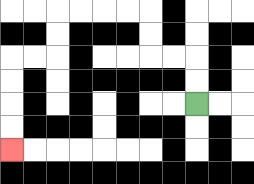{'start': '[8, 4]', 'end': '[0, 6]', 'path_directions': 'U,U,L,L,U,U,L,L,L,L,D,D,L,L,D,D,D,D', 'path_coordinates': '[[8, 4], [8, 3], [8, 2], [7, 2], [6, 2], [6, 1], [6, 0], [5, 0], [4, 0], [3, 0], [2, 0], [2, 1], [2, 2], [1, 2], [0, 2], [0, 3], [0, 4], [0, 5], [0, 6]]'}